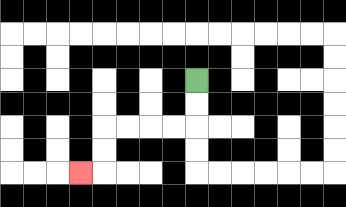{'start': '[8, 3]', 'end': '[3, 7]', 'path_directions': 'D,D,L,L,L,L,D,D,L', 'path_coordinates': '[[8, 3], [8, 4], [8, 5], [7, 5], [6, 5], [5, 5], [4, 5], [4, 6], [4, 7], [3, 7]]'}